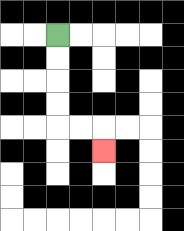{'start': '[2, 1]', 'end': '[4, 6]', 'path_directions': 'D,D,D,D,R,R,D', 'path_coordinates': '[[2, 1], [2, 2], [2, 3], [2, 4], [2, 5], [3, 5], [4, 5], [4, 6]]'}